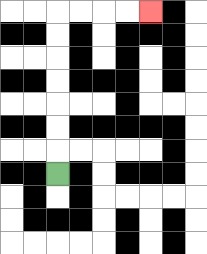{'start': '[2, 7]', 'end': '[6, 0]', 'path_directions': 'U,U,U,U,U,U,U,R,R,R,R', 'path_coordinates': '[[2, 7], [2, 6], [2, 5], [2, 4], [2, 3], [2, 2], [2, 1], [2, 0], [3, 0], [4, 0], [5, 0], [6, 0]]'}